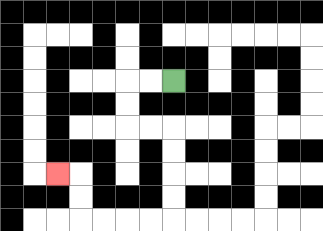{'start': '[7, 3]', 'end': '[2, 7]', 'path_directions': 'L,L,D,D,R,R,D,D,D,D,L,L,L,L,U,U,L', 'path_coordinates': '[[7, 3], [6, 3], [5, 3], [5, 4], [5, 5], [6, 5], [7, 5], [7, 6], [7, 7], [7, 8], [7, 9], [6, 9], [5, 9], [4, 9], [3, 9], [3, 8], [3, 7], [2, 7]]'}